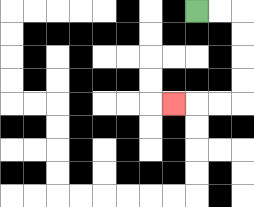{'start': '[8, 0]', 'end': '[7, 4]', 'path_directions': 'R,R,D,D,D,D,L,L,L', 'path_coordinates': '[[8, 0], [9, 0], [10, 0], [10, 1], [10, 2], [10, 3], [10, 4], [9, 4], [8, 4], [7, 4]]'}